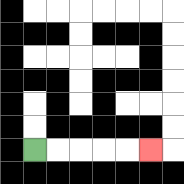{'start': '[1, 6]', 'end': '[6, 6]', 'path_directions': 'R,R,R,R,R', 'path_coordinates': '[[1, 6], [2, 6], [3, 6], [4, 6], [5, 6], [6, 6]]'}